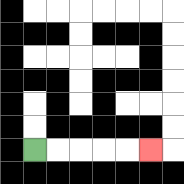{'start': '[1, 6]', 'end': '[6, 6]', 'path_directions': 'R,R,R,R,R', 'path_coordinates': '[[1, 6], [2, 6], [3, 6], [4, 6], [5, 6], [6, 6]]'}